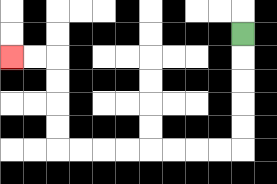{'start': '[10, 1]', 'end': '[0, 2]', 'path_directions': 'D,D,D,D,D,L,L,L,L,L,L,L,L,U,U,U,U,L,L', 'path_coordinates': '[[10, 1], [10, 2], [10, 3], [10, 4], [10, 5], [10, 6], [9, 6], [8, 6], [7, 6], [6, 6], [5, 6], [4, 6], [3, 6], [2, 6], [2, 5], [2, 4], [2, 3], [2, 2], [1, 2], [0, 2]]'}